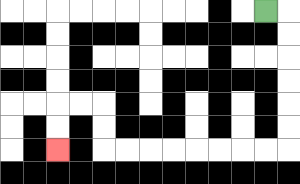{'start': '[11, 0]', 'end': '[2, 6]', 'path_directions': 'R,D,D,D,D,D,D,L,L,L,L,L,L,L,L,U,U,L,L,D,D', 'path_coordinates': '[[11, 0], [12, 0], [12, 1], [12, 2], [12, 3], [12, 4], [12, 5], [12, 6], [11, 6], [10, 6], [9, 6], [8, 6], [7, 6], [6, 6], [5, 6], [4, 6], [4, 5], [4, 4], [3, 4], [2, 4], [2, 5], [2, 6]]'}